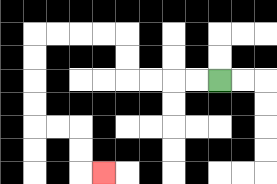{'start': '[9, 3]', 'end': '[4, 7]', 'path_directions': 'L,L,L,L,U,U,L,L,L,L,D,D,D,D,R,R,D,D,R', 'path_coordinates': '[[9, 3], [8, 3], [7, 3], [6, 3], [5, 3], [5, 2], [5, 1], [4, 1], [3, 1], [2, 1], [1, 1], [1, 2], [1, 3], [1, 4], [1, 5], [2, 5], [3, 5], [3, 6], [3, 7], [4, 7]]'}